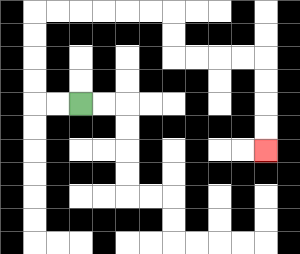{'start': '[3, 4]', 'end': '[11, 6]', 'path_directions': 'L,L,U,U,U,U,R,R,R,R,R,R,D,D,R,R,R,R,D,D,D,D', 'path_coordinates': '[[3, 4], [2, 4], [1, 4], [1, 3], [1, 2], [1, 1], [1, 0], [2, 0], [3, 0], [4, 0], [5, 0], [6, 0], [7, 0], [7, 1], [7, 2], [8, 2], [9, 2], [10, 2], [11, 2], [11, 3], [11, 4], [11, 5], [11, 6]]'}